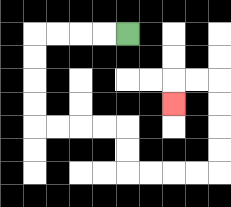{'start': '[5, 1]', 'end': '[7, 4]', 'path_directions': 'L,L,L,L,D,D,D,D,R,R,R,R,D,D,R,R,R,R,U,U,U,U,L,L,D', 'path_coordinates': '[[5, 1], [4, 1], [3, 1], [2, 1], [1, 1], [1, 2], [1, 3], [1, 4], [1, 5], [2, 5], [3, 5], [4, 5], [5, 5], [5, 6], [5, 7], [6, 7], [7, 7], [8, 7], [9, 7], [9, 6], [9, 5], [9, 4], [9, 3], [8, 3], [7, 3], [7, 4]]'}